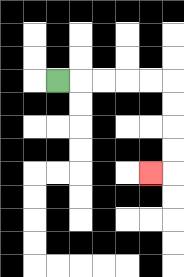{'start': '[2, 3]', 'end': '[6, 7]', 'path_directions': 'R,R,R,R,R,D,D,D,D,L', 'path_coordinates': '[[2, 3], [3, 3], [4, 3], [5, 3], [6, 3], [7, 3], [7, 4], [7, 5], [7, 6], [7, 7], [6, 7]]'}